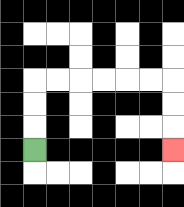{'start': '[1, 6]', 'end': '[7, 6]', 'path_directions': 'U,U,U,R,R,R,R,R,R,D,D,D', 'path_coordinates': '[[1, 6], [1, 5], [1, 4], [1, 3], [2, 3], [3, 3], [4, 3], [5, 3], [6, 3], [7, 3], [7, 4], [7, 5], [7, 6]]'}